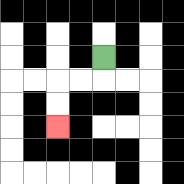{'start': '[4, 2]', 'end': '[2, 5]', 'path_directions': 'D,L,L,D,D', 'path_coordinates': '[[4, 2], [4, 3], [3, 3], [2, 3], [2, 4], [2, 5]]'}